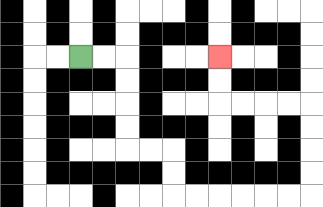{'start': '[3, 2]', 'end': '[9, 2]', 'path_directions': 'R,R,D,D,D,D,R,R,D,D,R,R,R,R,R,R,U,U,U,U,L,L,L,L,U,U', 'path_coordinates': '[[3, 2], [4, 2], [5, 2], [5, 3], [5, 4], [5, 5], [5, 6], [6, 6], [7, 6], [7, 7], [7, 8], [8, 8], [9, 8], [10, 8], [11, 8], [12, 8], [13, 8], [13, 7], [13, 6], [13, 5], [13, 4], [12, 4], [11, 4], [10, 4], [9, 4], [9, 3], [9, 2]]'}